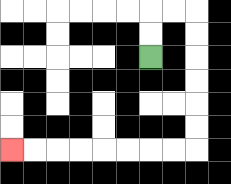{'start': '[6, 2]', 'end': '[0, 6]', 'path_directions': 'U,U,R,R,D,D,D,D,D,D,L,L,L,L,L,L,L,L', 'path_coordinates': '[[6, 2], [6, 1], [6, 0], [7, 0], [8, 0], [8, 1], [8, 2], [8, 3], [8, 4], [8, 5], [8, 6], [7, 6], [6, 6], [5, 6], [4, 6], [3, 6], [2, 6], [1, 6], [0, 6]]'}